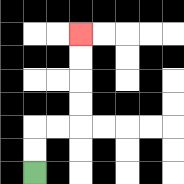{'start': '[1, 7]', 'end': '[3, 1]', 'path_directions': 'U,U,R,R,U,U,U,U', 'path_coordinates': '[[1, 7], [1, 6], [1, 5], [2, 5], [3, 5], [3, 4], [3, 3], [3, 2], [3, 1]]'}